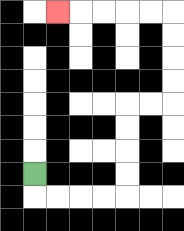{'start': '[1, 7]', 'end': '[2, 0]', 'path_directions': 'D,R,R,R,R,U,U,U,U,R,R,U,U,U,U,L,L,L,L,L', 'path_coordinates': '[[1, 7], [1, 8], [2, 8], [3, 8], [4, 8], [5, 8], [5, 7], [5, 6], [5, 5], [5, 4], [6, 4], [7, 4], [7, 3], [7, 2], [7, 1], [7, 0], [6, 0], [5, 0], [4, 0], [3, 0], [2, 0]]'}